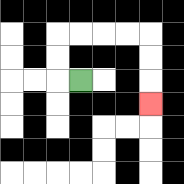{'start': '[3, 3]', 'end': '[6, 4]', 'path_directions': 'L,U,U,R,R,R,R,D,D,D', 'path_coordinates': '[[3, 3], [2, 3], [2, 2], [2, 1], [3, 1], [4, 1], [5, 1], [6, 1], [6, 2], [6, 3], [6, 4]]'}